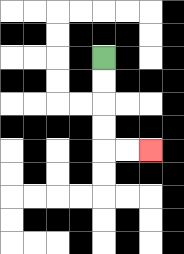{'start': '[4, 2]', 'end': '[6, 6]', 'path_directions': 'D,D,D,D,R,R', 'path_coordinates': '[[4, 2], [4, 3], [4, 4], [4, 5], [4, 6], [5, 6], [6, 6]]'}